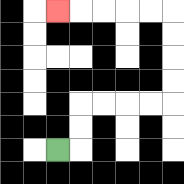{'start': '[2, 6]', 'end': '[2, 0]', 'path_directions': 'R,U,U,R,R,R,R,U,U,U,U,L,L,L,L,L', 'path_coordinates': '[[2, 6], [3, 6], [3, 5], [3, 4], [4, 4], [5, 4], [6, 4], [7, 4], [7, 3], [7, 2], [7, 1], [7, 0], [6, 0], [5, 0], [4, 0], [3, 0], [2, 0]]'}